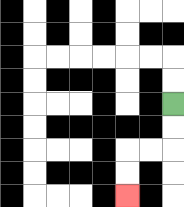{'start': '[7, 4]', 'end': '[5, 8]', 'path_directions': 'D,D,L,L,D,D', 'path_coordinates': '[[7, 4], [7, 5], [7, 6], [6, 6], [5, 6], [5, 7], [5, 8]]'}